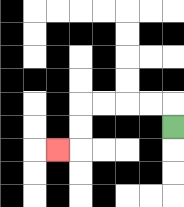{'start': '[7, 5]', 'end': '[2, 6]', 'path_directions': 'U,L,L,L,L,D,D,L', 'path_coordinates': '[[7, 5], [7, 4], [6, 4], [5, 4], [4, 4], [3, 4], [3, 5], [3, 6], [2, 6]]'}